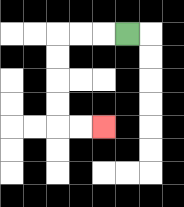{'start': '[5, 1]', 'end': '[4, 5]', 'path_directions': 'L,L,L,D,D,D,D,R,R', 'path_coordinates': '[[5, 1], [4, 1], [3, 1], [2, 1], [2, 2], [2, 3], [2, 4], [2, 5], [3, 5], [4, 5]]'}